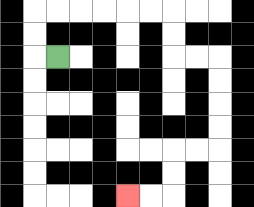{'start': '[2, 2]', 'end': '[5, 8]', 'path_directions': 'L,U,U,R,R,R,R,R,R,D,D,R,R,D,D,D,D,L,L,D,D,L,L', 'path_coordinates': '[[2, 2], [1, 2], [1, 1], [1, 0], [2, 0], [3, 0], [4, 0], [5, 0], [6, 0], [7, 0], [7, 1], [7, 2], [8, 2], [9, 2], [9, 3], [9, 4], [9, 5], [9, 6], [8, 6], [7, 6], [7, 7], [7, 8], [6, 8], [5, 8]]'}